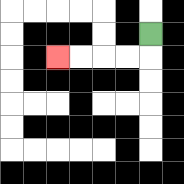{'start': '[6, 1]', 'end': '[2, 2]', 'path_directions': 'D,L,L,L,L', 'path_coordinates': '[[6, 1], [6, 2], [5, 2], [4, 2], [3, 2], [2, 2]]'}